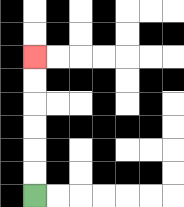{'start': '[1, 8]', 'end': '[1, 2]', 'path_directions': 'U,U,U,U,U,U', 'path_coordinates': '[[1, 8], [1, 7], [1, 6], [1, 5], [1, 4], [1, 3], [1, 2]]'}